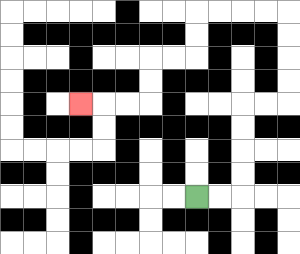{'start': '[8, 8]', 'end': '[3, 4]', 'path_directions': 'R,R,U,U,U,U,R,R,U,U,U,U,L,L,L,L,D,D,L,L,D,D,L,L,L', 'path_coordinates': '[[8, 8], [9, 8], [10, 8], [10, 7], [10, 6], [10, 5], [10, 4], [11, 4], [12, 4], [12, 3], [12, 2], [12, 1], [12, 0], [11, 0], [10, 0], [9, 0], [8, 0], [8, 1], [8, 2], [7, 2], [6, 2], [6, 3], [6, 4], [5, 4], [4, 4], [3, 4]]'}